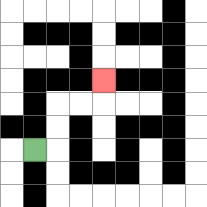{'start': '[1, 6]', 'end': '[4, 3]', 'path_directions': 'R,U,U,R,R,U', 'path_coordinates': '[[1, 6], [2, 6], [2, 5], [2, 4], [3, 4], [4, 4], [4, 3]]'}